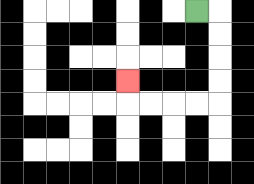{'start': '[8, 0]', 'end': '[5, 3]', 'path_directions': 'R,D,D,D,D,L,L,L,L,U', 'path_coordinates': '[[8, 0], [9, 0], [9, 1], [9, 2], [9, 3], [9, 4], [8, 4], [7, 4], [6, 4], [5, 4], [5, 3]]'}